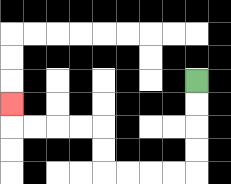{'start': '[8, 3]', 'end': '[0, 4]', 'path_directions': 'D,D,D,D,L,L,L,L,U,U,L,L,L,L,U', 'path_coordinates': '[[8, 3], [8, 4], [8, 5], [8, 6], [8, 7], [7, 7], [6, 7], [5, 7], [4, 7], [4, 6], [4, 5], [3, 5], [2, 5], [1, 5], [0, 5], [0, 4]]'}